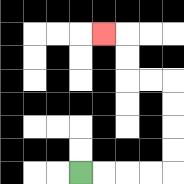{'start': '[3, 7]', 'end': '[4, 1]', 'path_directions': 'R,R,R,R,U,U,U,U,L,L,U,U,L', 'path_coordinates': '[[3, 7], [4, 7], [5, 7], [6, 7], [7, 7], [7, 6], [7, 5], [7, 4], [7, 3], [6, 3], [5, 3], [5, 2], [5, 1], [4, 1]]'}